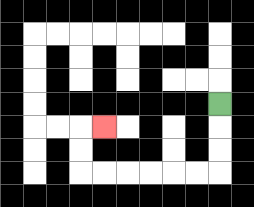{'start': '[9, 4]', 'end': '[4, 5]', 'path_directions': 'D,D,D,L,L,L,L,L,L,U,U,R', 'path_coordinates': '[[9, 4], [9, 5], [9, 6], [9, 7], [8, 7], [7, 7], [6, 7], [5, 7], [4, 7], [3, 7], [3, 6], [3, 5], [4, 5]]'}